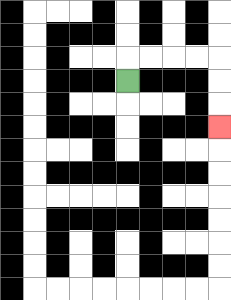{'start': '[5, 3]', 'end': '[9, 5]', 'path_directions': 'U,R,R,R,R,D,D,D', 'path_coordinates': '[[5, 3], [5, 2], [6, 2], [7, 2], [8, 2], [9, 2], [9, 3], [9, 4], [9, 5]]'}